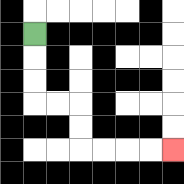{'start': '[1, 1]', 'end': '[7, 6]', 'path_directions': 'D,D,D,R,R,D,D,R,R,R,R', 'path_coordinates': '[[1, 1], [1, 2], [1, 3], [1, 4], [2, 4], [3, 4], [3, 5], [3, 6], [4, 6], [5, 6], [6, 6], [7, 6]]'}